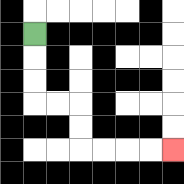{'start': '[1, 1]', 'end': '[7, 6]', 'path_directions': 'D,D,D,R,R,D,D,R,R,R,R', 'path_coordinates': '[[1, 1], [1, 2], [1, 3], [1, 4], [2, 4], [3, 4], [3, 5], [3, 6], [4, 6], [5, 6], [6, 6], [7, 6]]'}